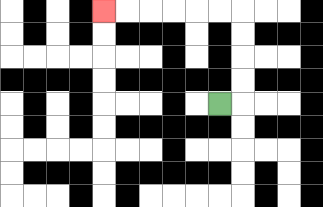{'start': '[9, 4]', 'end': '[4, 0]', 'path_directions': 'R,U,U,U,U,L,L,L,L,L,L', 'path_coordinates': '[[9, 4], [10, 4], [10, 3], [10, 2], [10, 1], [10, 0], [9, 0], [8, 0], [7, 0], [6, 0], [5, 0], [4, 0]]'}